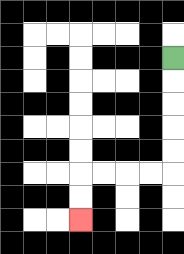{'start': '[7, 2]', 'end': '[3, 9]', 'path_directions': 'D,D,D,D,D,L,L,L,L,D,D', 'path_coordinates': '[[7, 2], [7, 3], [7, 4], [7, 5], [7, 6], [7, 7], [6, 7], [5, 7], [4, 7], [3, 7], [3, 8], [3, 9]]'}